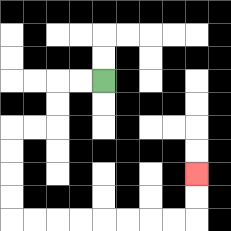{'start': '[4, 3]', 'end': '[8, 7]', 'path_directions': 'L,L,D,D,L,L,D,D,D,D,R,R,R,R,R,R,R,R,U,U', 'path_coordinates': '[[4, 3], [3, 3], [2, 3], [2, 4], [2, 5], [1, 5], [0, 5], [0, 6], [0, 7], [0, 8], [0, 9], [1, 9], [2, 9], [3, 9], [4, 9], [5, 9], [6, 9], [7, 9], [8, 9], [8, 8], [8, 7]]'}